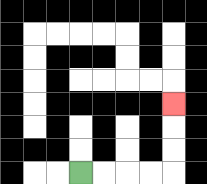{'start': '[3, 7]', 'end': '[7, 4]', 'path_directions': 'R,R,R,R,U,U,U', 'path_coordinates': '[[3, 7], [4, 7], [5, 7], [6, 7], [7, 7], [7, 6], [7, 5], [7, 4]]'}